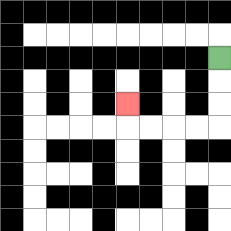{'start': '[9, 2]', 'end': '[5, 4]', 'path_directions': 'D,D,D,L,L,L,L,U', 'path_coordinates': '[[9, 2], [9, 3], [9, 4], [9, 5], [8, 5], [7, 5], [6, 5], [5, 5], [5, 4]]'}